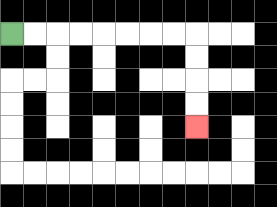{'start': '[0, 1]', 'end': '[8, 5]', 'path_directions': 'R,R,R,R,R,R,R,R,D,D,D,D', 'path_coordinates': '[[0, 1], [1, 1], [2, 1], [3, 1], [4, 1], [5, 1], [6, 1], [7, 1], [8, 1], [8, 2], [8, 3], [8, 4], [8, 5]]'}